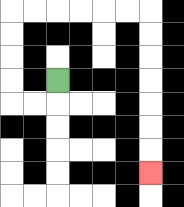{'start': '[2, 3]', 'end': '[6, 7]', 'path_directions': 'D,L,L,U,U,U,U,R,R,R,R,R,R,D,D,D,D,D,D,D', 'path_coordinates': '[[2, 3], [2, 4], [1, 4], [0, 4], [0, 3], [0, 2], [0, 1], [0, 0], [1, 0], [2, 0], [3, 0], [4, 0], [5, 0], [6, 0], [6, 1], [6, 2], [6, 3], [6, 4], [6, 5], [6, 6], [6, 7]]'}